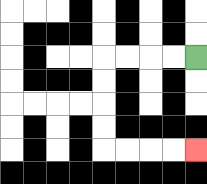{'start': '[8, 2]', 'end': '[8, 6]', 'path_directions': 'L,L,L,L,D,D,D,D,R,R,R,R', 'path_coordinates': '[[8, 2], [7, 2], [6, 2], [5, 2], [4, 2], [4, 3], [4, 4], [4, 5], [4, 6], [5, 6], [6, 6], [7, 6], [8, 6]]'}